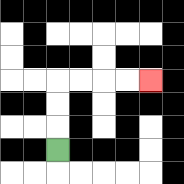{'start': '[2, 6]', 'end': '[6, 3]', 'path_directions': 'U,U,U,R,R,R,R', 'path_coordinates': '[[2, 6], [2, 5], [2, 4], [2, 3], [3, 3], [4, 3], [5, 3], [6, 3]]'}